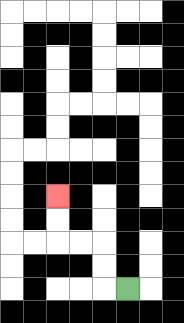{'start': '[5, 12]', 'end': '[2, 8]', 'path_directions': 'L,U,U,L,L,U,U', 'path_coordinates': '[[5, 12], [4, 12], [4, 11], [4, 10], [3, 10], [2, 10], [2, 9], [2, 8]]'}